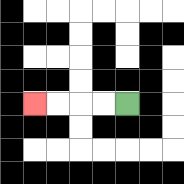{'start': '[5, 4]', 'end': '[1, 4]', 'path_directions': 'L,L,L,L', 'path_coordinates': '[[5, 4], [4, 4], [3, 4], [2, 4], [1, 4]]'}